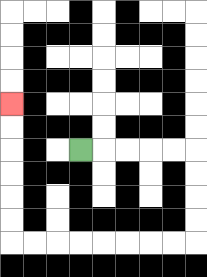{'start': '[3, 6]', 'end': '[0, 4]', 'path_directions': 'R,R,R,R,R,D,D,D,D,L,L,L,L,L,L,L,L,U,U,U,U,U,U', 'path_coordinates': '[[3, 6], [4, 6], [5, 6], [6, 6], [7, 6], [8, 6], [8, 7], [8, 8], [8, 9], [8, 10], [7, 10], [6, 10], [5, 10], [4, 10], [3, 10], [2, 10], [1, 10], [0, 10], [0, 9], [0, 8], [0, 7], [0, 6], [0, 5], [0, 4]]'}